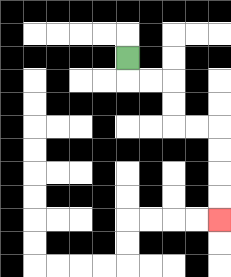{'start': '[5, 2]', 'end': '[9, 9]', 'path_directions': 'D,R,R,D,D,R,R,D,D,D,D', 'path_coordinates': '[[5, 2], [5, 3], [6, 3], [7, 3], [7, 4], [7, 5], [8, 5], [9, 5], [9, 6], [9, 7], [9, 8], [9, 9]]'}